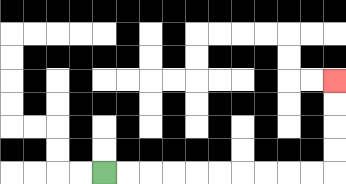{'start': '[4, 7]', 'end': '[14, 3]', 'path_directions': 'R,R,R,R,R,R,R,R,R,R,U,U,U,U', 'path_coordinates': '[[4, 7], [5, 7], [6, 7], [7, 7], [8, 7], [9, 7], [10, 7], [11, 7], [12, 7], [13, 7], [14, 7], [14, 6], [14, 5], [14, 4], [14, 3]]'}